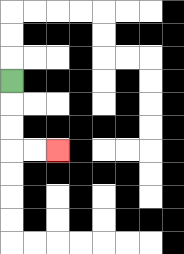{'start': '[0, 3]', 'end': '[2, 6]', 'path_directions': 'D,D,D,R,R', 'path_coordinates': '[[0, 3], [0, 4], [0, 5], [0, 6], [1, 6], [2, 6]]'}